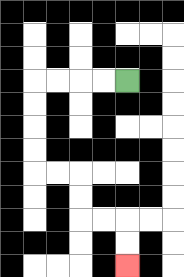{'start': '[5, 3]', 'end': '[5, 11]', 'path_directions': 'L,L,L,L,D,D,D,D,R,R,D,D,R,R,D,D', 'path_coordinates': '[[5, 3], [4, 3], [3, 3], [2, 3], [1, 3], [1, 4], [1, 5], [1, 6], [1, 7], [2, 7], [3, 7], [3, 8], [3, 9], [4, 9], [5, 9], [5, 10], [5, 11]]'}